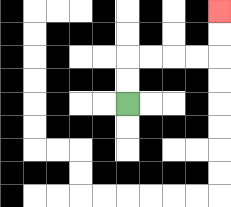{'start': '[5, 4]', 'end': '[9, 0]', 'path_directions': 'U,U,R,R,R,R,U,U', 'path_coordinates': '[[5, 4], [5, 3], [5, 2], [6, 2], [7, 2], [8, 2], [9, 2], [9, 1], [9, 0]]'}